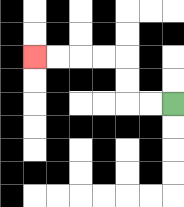{'start': '[7, 4]', 'end': '[1, 2]', 'path_directions': 'L,L,U,U,L,L,L,L', 'path_coordinates': '[[7, 4], [6, 4], [5, 4], [5, 3], [5, 2], [4, 2], [3, 2], [2, 2], [1, 2]]'}